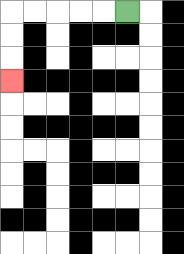{'start': '[5, 0]', 'end': '[0, 3]', 'path_directions': 'L,L,L,L,L,D,D,D', 'path_coordinates': '[[5, 0], [4, 0], [3, 0], [2, 0], [1, 0], [0, 0], [0, 1], [0, 2], [0, 3]]'}